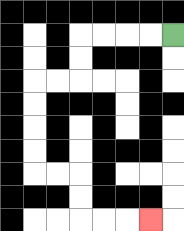{'start': '[7, 1]', 'end': '[6, 9]', 'path_directions': 'L,L,L,L,D,D,L,L,D,D,D,D,R,R,D,D,R,R,R', 'path_coordinates': '[[7, 1], [6, 1], [5, 1], [4, 1], [3, 1], [3, 2], [3, 3], [2, 3], [1, 3], [1, 4], [1, 5], [1, 6], [1, 7], [2, 7], [3, 7], [3, 8], [3, 9], [4, 9], [5, 9], [6, 9]]'}